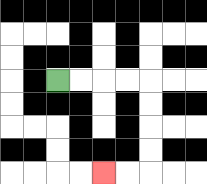{'start': '[2, 3]', 'end': '[4, 7]', 'path_directions': 'R,R,R,R,D,D,D,D,L,L', 'path_coordinates': '[[2, 3], [3, 3], [4, 3], [5, 3], [6, 3], [6, 4], [6, 5], [6, 6], [6, 7], [5, 7], [4, 7]]'}